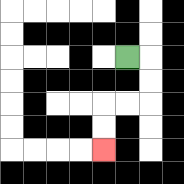{'start': '[5, 2]', 'end': '[4, 6]', 'path_directions': 'R,D,D,L,L,D,D', 'path_coordinates': '[[5, 2], [6, 2], [6, 3], [6, 4], [5, 4], [4, 4], [4, 5], [4, 6]]'}